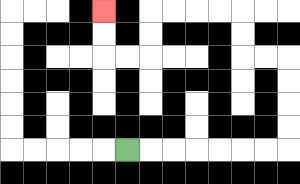{'start': '[5, 6]', 'end': '[4, 0]', 'path_directions': 'R,R,R,R,R,R,R,U,U,U,U,L,L,U,U,L,L,L,L,D,D,L,L,U,U', 'path_coordinates': '[[5, 6], [6, 6], [7, 6], [8, 6], [9, 6], [10, 6], [11, 6], [12, 6], [12, 5], [12, 4], [12, 3], [12, 2], [11, 2], [10, 2], [10, 1], [10, 0], [9, 0], [8, 0], [7, 0], [6, 0], [6, 1], [6, 2], [5, 2], [4, 2], [4, 1], [4, 0]]'}